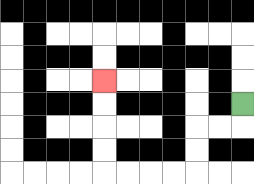{'start': '[10, 4]', 'end': '[4, 3]', 'path_directions': 'D,L,L,D,D,L,L,L,L,U,U,U,U', 'path_coordinates': '[[10, 4], [10, 5], [9, 5], [8, 5], [8, 6], [8, 7], [7, 7], [6, 7], [5, 7], [4, 7], [4, 6], [4, 5], [4, 4], [4, 3]]'}